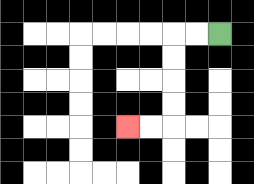{'start': '[9, 1]', 'end': '[5, 5]', 'path_directions': 'L,L,D,D,D,D,L,L', 'path_coordinates': '[[9, 1], [8, 1], [7, 1], [7, 2], [7, 3], [7, 4], [7, 5], [6, 5], [5, 5]]'}